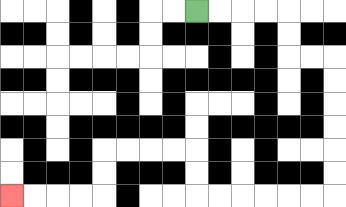{'start': '[8, 0]', 'end': '[0, 8]', 'path_directions': 'R,R,R,R,D,D,R,R,D,D,D,D,D,D,L,L,L,L,L,L,U,U,L,L,L,L,D,D,L,L,L,L', 'path_coordinates': '[[8, 0], [9, 0], [10, 0], [11, 0], [12, 0], [12, 1], [12, 2], [13, 2], [14, 2], [14, 3], [14, 4], [14, 5], [14, 6], [14, 7], [14, 8], [13, 8], [12, 8], [11, 8], [10, 8], [9, 8], [8, 8], [8, 7], [8, 6], [7, 6], [6, 6], [5, 6], [4, 6], [4, 7], [4, 8], [3, 8], [2, 8], [1, 8], [0, 8]]'}